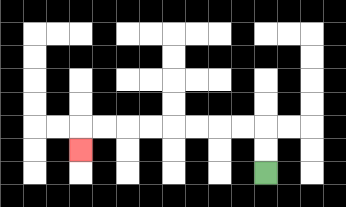{'start': '[11, 7]', 'end': '[3, 6]', 'path_directions': 'U,U,L,L,L,L,L,L,L,L,D', 'path_coordinates': '[[11, 7], [11, 6], [11, 5], [10, 5], [9, 5], [8, 5], [7, 5], [6, 5], [5, 5], [4, 5], [3, 5], [3, 6]]'}